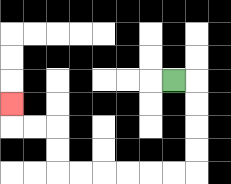{'start': '[7, 3]', 'end': '[0, 4]', 'path_directions': 'R,D,D,D,D,L,L,L,L,L,L,U,U,L,L,U', 'path_coordinates': '[[7, 3], [8, 3], [8, 4], [8, 5], [8, 6], [8, 7], [7, 7], [6, 7], [5, 7], [4, 7], [3, 7], [2, 7], [2, 6], [2, 5], [1, 5], [0, 5], [0, 4]]'}